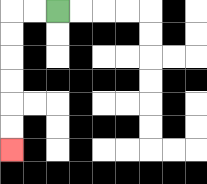{'start': '[2, 0]', 'end': '[0, 6]', 'path_directions': 'L,L,D,D,D,D,D,D', 'path_coordinates': '[[2, 0], [1, 0], [0, 0], [0, 1], [0, 2], [0, 3], [0, 4], [0, 5], [0, 6]]'}